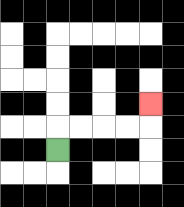{'start': '[2, 6]', 'end': '[6, 4]', 'path_directions': 'U,R,R,R,R,U', 'path_coordinates': '[[2, 6], [2, 5], [3, 5], [4, 5], [5, 5], [6, 5], [6, 4]]'}